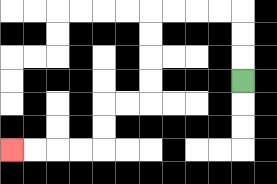{'start': '[10, 3]', 'end': '[0, 6]', 'path_directions': 'U,U,U,L,L,L,L,D,D,D,D,L,L,D,D,L,L,L,L', 'path_coordinates': '[[10, 3], [10, 2], [10, 1], [10, 0], [9, 0], [8, 0], [7, 0], [6, 0], [6, 1], [6, 2], [6, 3], [6, 4], [5, 4], [4, 4], [4, 5], [4, 6], [3, 6], [2, 6], [1, 6], [0, 6]]'}